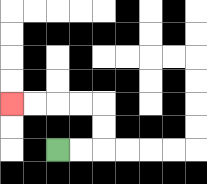{'start': '[2, 6]', 'end': '[0, 4]', 'path_directions': 'R,R,U,U,L,L,L,L', 'path_coordinates': '[[2, 6], [3, 6], [4, 6], [4, 5], [4, 4], [3, 4], [2, 4], [1, 4], [0, 4]]'}